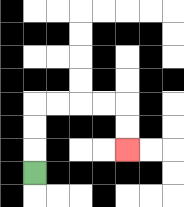{'start': '[1, 7]', 'end': '[5, 6]', 'path_directions': 'U,U,U,R,R,R,R,D,D', 'path_coordinates': '[[1, 7], [1, 6], [1, 5], [1, 4], [2, 4], [3, 4], [4, 4], [5, 4], [5, 5], [5, 6]]'}